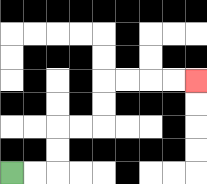{'start': '[0, 7]', 'end': '[8, 3]', 'path_directions': 'R,R,U,U,R,R,U,U,R,R,R,R', 'path_coordinates': '[[0, 7], [1, 7], [2, 7], [2, 6], [2, 5], [3, 5], [4, 5], [4, 4], [4, 3], [5, 3], [6, 3], [7, 3], [8, 3]]'}